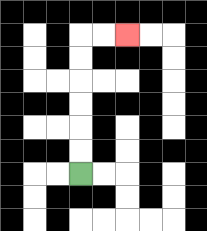{'start': '[3, 7]', 'end': '[5, 1]', 'path_directions': 'U,U,U,U,U,U,R,R', 'path_coordinates': '[[3, 7], [3, 6], [3, 5], [3, 4], [3, 3], [3, 2], [3, 1], [4, 1], [5, 1]]'}